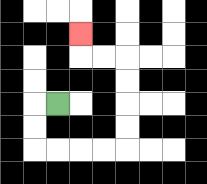{'start': '[2, 4]', 'end': '[3, 1]', 'path_directions': 'L,D,D,R,R,R,R,U,U,U,U,L,L,U', 'path_coordinates': '[[2, 4], [1, 4], [1, 5], [1, 6], [2, 6], [3, 6], [4, 6], [5, 6], [5, 5], [5, 4], [5, 3], [5, 2], [4, 2], [3, 2], [3, 1]]'}